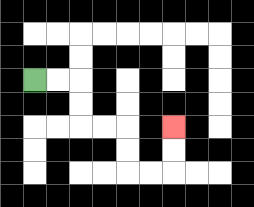{'start': '[1, 3]', 'end': '[7, 5]', 'path_directions': 'R,R,D,D,R,R,D,D,R,R,U,U', 'path_coordinates': '[[1, 3], [2, 3], [3, 3], [3, 4], [3, 5], [4, 5], [5, 5], [5, 6], [5, 7], [6, 7], [7, 7], [7, 6], [7, 5]]'}